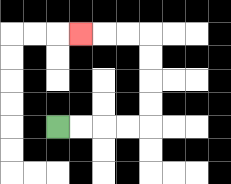{'start': '[2, 5]', 'end': '[3, 1]', 'path_directions': 'R,R,R,R,U,U,U,U,L,L,L', 'path_coordinates': '[[2, 5], [3, 5], [4, 5], [5, 5], [6, 5], [6, 4], [6, 3], [6, 2], [6, 1], [5, 1], [4, 1], [3, 1]]'}